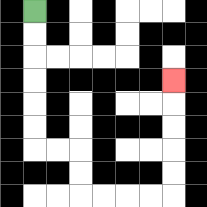{'start': '[1, 0]', 'end': '[7, 3]', 'path_directions': 'D,D,D,D,D,D,R,R,D,D,R,R,R,R,U,U,U,U,U', 'path_coordinates': '[[1, 0], [1, 1], [1, 2], [1, 3], [1, 4], [1, 5], [1, 6], [2, 6], [3, 6], [3, 7], [3, 8], [4, 8], [5, 8], [6, 8], [7, 8], [7, 7], [7, 6], [7, 5], [7, 4], [7, 3]]'}